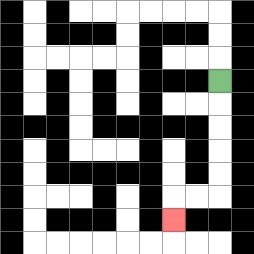{'start': '[9, 3]', 'end': '[7, 9]', 'path_directions': 'D,D,D,D,D,L,L,D', 'path_coordinates': '[[9, 3], [9, 4], [9, 5], [9, 6], [9, 7], [9, 8], [8, 8], [7, 8], [7, 9]]'}